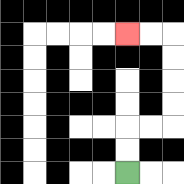{'start': '[5, 7]', 'end': '[5, 1]', 'path_directions': 'U,U,R,R,U,U,U,U,L,L', 'path_coordinates': '[[5, 7], [5, 6], [5, 5], [6, 5], [7, 5], [7, 4], [7, 3], [7, 2], [7, 1], [6, 1], [5, 1]]'}